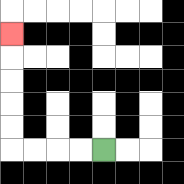{'start': '[4, 6]', 'end': '[0, 1]', 'path_directions': 'L,L,L,L,U,U,U,U,U', 'path_coordinates': '[[4, 6], [3, 6], [2, 6], [1, 6], [0, 6], [0, 5], [0, 4], [0, 3], [0, 2], [0, 1]]'}